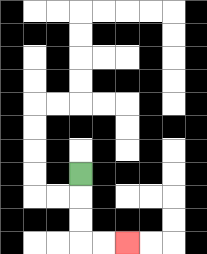{'start': '[3, 7]', 'end': '[5, 10]', 'path_directions': 'D,D,D,R,R', 'path_coordinates': '[[3, 7], [3, 8], [3, 9], [3, 10], [4, 10], [5, 10]]'}